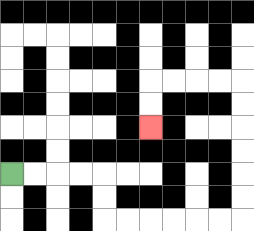{'start': '[0, 7]', 'end': '[6, 5]', 'path_directions': 'R,R,R,R,D,D,R,R,R,R,R,R,U,U,U,U,U,U,L,L,L,L,D,D', 'path_coordinates': '[[0, 7], [1, 7], [2, 7], [3, 7], [4, 7], [4, 8], [4, 9], [5, 9], [6, 9], [7, 9], [8, 9], [9, 9], [10, 9], [10, 8], [10, 7], [10, 6], [10, 5], [10, 4], [10, 3], [9, 3], [8, 3], [7, 3], [6, 3], [6, 4], [6, 5]]'}